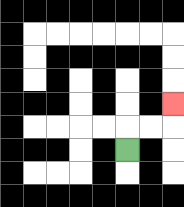{'start': '[5, 6]', 'end': '[7, 4]', 'path_directions': 'U,R,R,U', 'path_coordinates': '[[5, 6], [5, 5], [6, 5], [7, 5], [7, 4]]'}